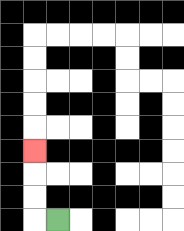{'start': '[2, 9]', 'end': '[1, 6]', 'path_directions': 'L,U,U,U', 'path_coordinates': '[[2, 9], [1, 9], [1, 8], [1, 7], [1, 6]]'}